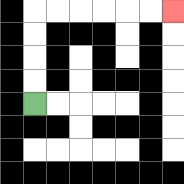{'start': '[1, 4]', 'end': '[7, 0]', 'path_directions': 'U,U,U,U,R,R,R,R,R,R', 'path_coordinates': '[[1, 4], [1, 3], [1, 2], [1, 1], [1, 0], [2, 0], [3, 0], [4, 0], [5, 0], [6, 0], [7, 0]]'}